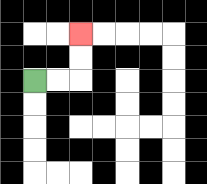{'start': '[1, 3]', 'end': '[3, 1]', 'path_directions': 'R,R,U,U', 'path_coordinates': '[[1, 3], [2, 3], [3, 3], [3, 2], [3, 1]]'}